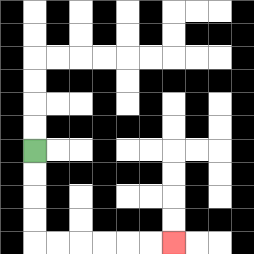{'start': '[1, 6]', 'end': '[7, 10]', 'path_directions': 'D,D,D,D,R,R,R,R,R,R', 'path_coordinates': '[[1, 6], [1, 7], [1, 8], [1, 9], [1, 10], [2, 10], [3, 10], [4, 10], [5, 10], [6, 10], [7, 10]]'}